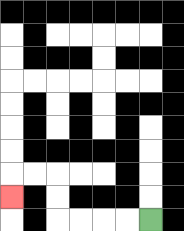{'start': '[6, 9]', 'end': '[0, 8]', 'path_directions': 'L,L,L,L,U,U,L,L,D', 'path_coordinates': '[[6, 9], [5, 9], [4, 9], [3, 9], [2, 9], [2, 8], [2, 7], [1, 7], [0, 7], [0, 8]]'}